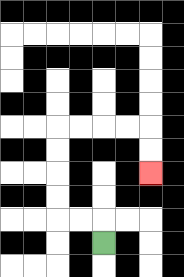{'start': '[4, 10]', 'end': '[6, 7]', 'path_directions': 'U,L,L,U,U,U,U,R,R,R,R,D,D', 'path_coordinates': '[[4, 10], [4, 9], [3, 9], [2, 9], [2, 8], [2, 7], [2, 6], [2, 5], [3, 5], [4, 5], [5, 5], [6, 5], [6, 6], [6, 7]]'}